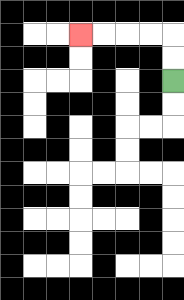{'start': '[7, 3]', 'end': '[3, 1]', 'path_directions': 'U,U,L,L,L,L', 'path_coordinates': '[[7, 3], [7, 2], [7, 1], [6, 1], [5, 1], [4, 1], [3, 1]]'}